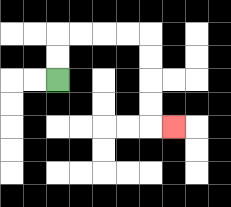{'start': '[2, 3]', 'end': '[7, 5]', 'path_directions': 'U,U,R,R,R,R,D,D,D,D,R', 'path_coordinates': '[[2, 3], [2, 2], [2, 1], [3, 1], [4, 1], [5, 1], [6, 1], [6, 2], [6, 3], [6, 4], [6, 5], [7, 5]]'}